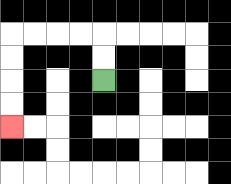{'start': '[4, 3]', 'end': '[0, 5]', 'path_directions': 'U,U,L,L,L,L,D,D,D,D', 'path_coordinates': '[[4, 3], [4, 2], [4, 1], [3, 1], [2, 1], [1, 1], [0, 1], [0, 2], [0, 3], [0, 4], [0, 5]]'}